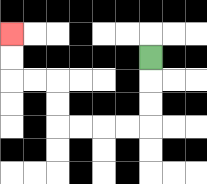{'start': '[6, 2]', 'end': '[0, 1]', 'path_directions': 'D,D,D,L,L,L,L,U,U,L,L,U,U', 'path_coordinates': '[[6, 2], [6, 3], [6, 4], [6, 5], [5, 5], [4, 5], [3, 5], [2, 5], [2, 4], [2, 3], [1, 3], [0, 3], [0, 2], [0, 1]]'}